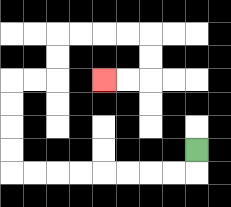{'start': '[8, 6]', 'end': '[4, 3]', 'path_directions': 'D,L,L,L,L,L,L,L,L,U,U,U,U,R,R,U,U,R,R,R,R,D,D,L,L', 'path_coordinates': '[[8, 6], [8, 7], [7, 7], [6, 7], [5, 7], [4, 7], [3, 7], [2, 7], [1, 7], [0, 7], [0, 6], [0, 5], [0, 4], [0, 3], [1, 3], [2, 3], [2, 2], [2, 1], [3, 1], [4, 1], [5, 1], [6, 1], [6, 2], [6, 3], [5, 3], [4, 3]]'}